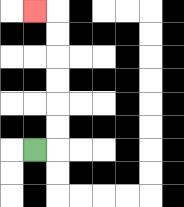{'start': '[1, 6]', 'end': '[1, 0]', 'path_directions': 'R,U,U,U,U,U,U,L', 'path_coordinates': '[[1, 6], [2, 6], [2, 5], [2, 4], [2, 3], [2, 2], [2, 1], [2, 0], [1, 0]]'}